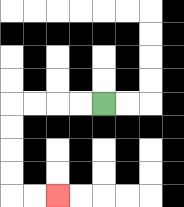{'start': '[4, 4]', 'end': '[2, 8]', 'path_directions': 'L,L,L,L,D,D,D,D,R,R', 'path_coordinates': '[[4, 4], [3, 4], [2, 4], [1, 4], [0, 4], [0, 5], [0, 6], [0, 7], [0, 8], [1, 8], [2, 8]]'}